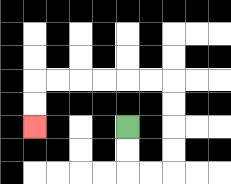{'start': '[5, 5]', 'end': '[1, 5]', 'path_directions': 'D,D,R,R,U,U,U,U,L,L,L,L,L,L,D,D', 'path_coordinates': '[[5, 5], [5, 6], [5, 7], [6, 7], [7, 7], [7, 6], [7, 5], [7, 4], [7, 3], [6, 3], [5, 3], [4, 3], [3, 3], [2, 3], [1, 3], [1, 4], [1, 5]]'}